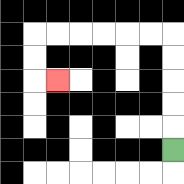{'start': '[7, 6]', 'end': '[2, 3]', 'path_directions': 'U,U,U,U,U,L,L,L,L,L,L,D,D,R', 'path_coordinates': '[[7, 6], [7, 5], [7, 4], [7, 3], [7, 2], [7, 1], [6, 1], [5, 1], [4, 1], [3, 1], [2, 1], [1, 1], [1, 2], [1, 3], [2, 3]]'}